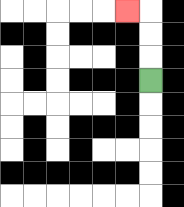{'start': '[6, 3]', 'end': '[5, 0]', 'path_directions': 'U,U,U,L', 'path_coordinates': '[[6, 3], [6, 2], [6, 1], [6, 0], [5, 0]]'}